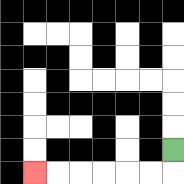{'start': '[7, 6]', 'end': '[1, 7]', 'path_directions': 'D,L,L,L,L,L,L', 'path_coordinates': '[[7, 6], [7, 7], [6, 7], [5, 7], [4, 7], [3, 7], [2, 7], [1, 7]]'}